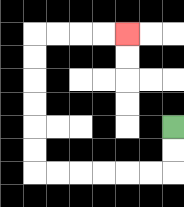{'start': '[7, 5]', 'end': '[5, 1]', 'path_directions': 'D,D,L,L,L,L,L,L,U,U,U,U,U,U,R,R,R,R', 'path_coordinates': '[[7, 5], [7, 6], [7, 7], [6, 7], [5, 7], [4, 7], [3, 7], [2, 7], [1, 7], [1, 6], [1, 5], [1, 4], [1, 3], [1, 2], [1, 1], [2, 1], [3, 1], [4, 1], [5, 1]]'}